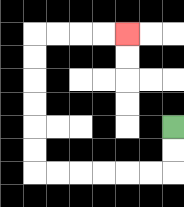{'start': '[7, 5]', 'end': '[5, 1]', 'path_directions': 'D,D,L,L,L,L,L,L,U,U,U,U,U,U,R,R,R,R', 'path_coordinates': '[[7, 5], [7, 6], [7, 7], [6, 7], [5, 7], [4, 7], [3, 7], [2, 7], [1, 7], [1, 6], [1, 5], [1, 4], [1, 3], [1, 2], [1, 1], [2, 1], [3, 1], [4, 1], [5, 1]]'}